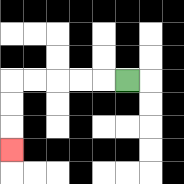{'start': '[5, 3]', 'end': '[0, 6]', 'path_directions': 'L,L,L,L,L,D,D,D', 'path_coordinates': '[[5, 3], [4, 3], [3, 3], [2, 3], [1, 3], [0, 3], [0, 4], [0, 5], [0, 6]]'}